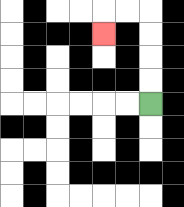{'start': '[6, 4]', 'end': '[4, 1]', 'path_directions': 'U,U,U,U,L,L,D', 'path_coordinates': '[[6, 4], [6, 3], [6, 2], [6, 1], [6, 0], [5, 0], [4, 0], [4, 1]]'}